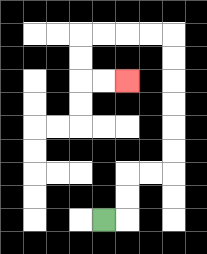{'start': '[4, 9]', 'end': '[5, 3]', 'path_directions': 'R,U,U,R,R,U,U,U,U,U,U,L,L,L,L,D,D,R,R', 'path_coordinates': '[[4, 9], [5, 9], [5, 8], [5, 7], [6, 7], [7, 7], [7, 6], [7, 5], [7, 4], [7, 3], [7, 2], [7, 1], [6, 1], [5, 1], [4, 1], [3, 1], [3, 2], [3, 3], [4, 3], [5, 3]]'}